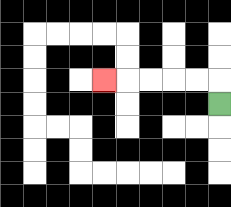{'start': '[9, 4]', 'end': '[4, 3]', 'path_directions': 'U,L,L,L,L,L', 'path_coordinates': '[[9, 4], [9, 3], [8, 3], [7, 3], [6, 3], [5, 3], [4, 3]]'}